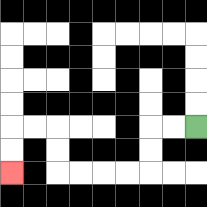{'start': '[8, 5]', 'end': '[0, 7]', 'path_directions': 'L,L,D,D,L,L,L,L,U,U,L,L,D,D', 'path_coordinates': '[[8, 5], [7, 5], [6, 5], [6, 6], [6, 7], [5, 7], [4, 7], [3, 7], [2, 7], [2, 6], [2, 5], [1, 5], [0, 5], [0, 6], [0, 7]]'}